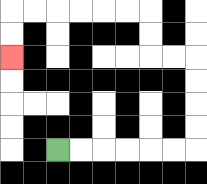{'start': '[2, 6]', 'end': '[0, 2]', 'path_directions': 'R,R,R,R,R,R,U,U,U,U,L,L,U,U,L,L,L,L,L,L,D,D', 'path_coordinates': '[[2, 6], [3, 6], [4, 6], [5, 6], [6, 6], [7, 6], [8, 6], [8, 5], [8, 4], [8, 3], [8, 2], [7, 2], [6, 2], [6, 1], [6, 0], [5, 0], [4, 0], [3, 0], [2, 0], [1, 0], [0, 0], [0, 1], [0, 2]]'}